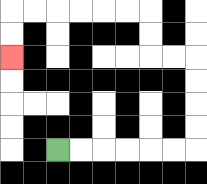{'start': '[2, 6]', 'end': '[0, 2]', 'path_directions': 'R,R,R,R,R,R,U,U,U,U,L,L,U,U,L,L,L,L,L,L,D,D', 'path_coordinates': '[[2, 6], [3, 6], [4, 6], [5, 6], [6, 6], [7, 6], [8, 6], [8, 5], [8, 4], [8, 3], [8, 2], [7, 2], [6, 2], [6, 1], [6, 0], [5, 0], [4, 0], [3, 0], [2, 0], [1, 0], [0, 0], [0, 1], [0, 2]]'}